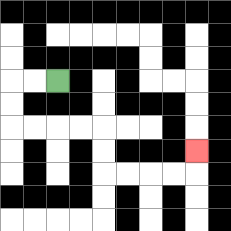{'start': '[2, 3]', 'end': '[8, 6]', 'path_directions': 'L,L,D,D,R,R,R,R,D,D,R,R,R,R,U', 'path_coordinates': '[[2, 3], [1, 3], [0, 3], [0, 4], [0, 5], [1, 5], [2, 5], [3, 5], [4, 5], [4, 6], [4, 7], [5, 7], [6, 7], [7, 7], [8, 7], [8, 6]]'}